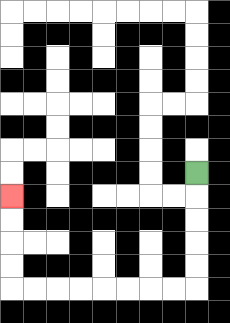{'start': '[8, 7]', 'end': '[0, 8]', 'path_directions': 'D,D,D,D,D,L,L,L,L,L,L,L,L,U,U,U,U', 'path_coordinates': '[[8, 7], [8, 8], [8, 9], [8, 10], [8, 11], [8, 12], [7, 12], [6, 12], [5, 12], [4, 12], [3, 12], [2, 12], [1, 12], [0, 12], [0, 11], [0, 10], [0, 9], [0, 8]]'}